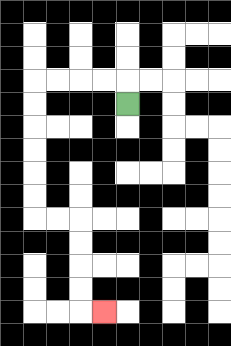{'start': '[5, 4]', 'end': '[4, 13]', 'path_directions': 'U,L,L,L,L,D,D,D,D,D,D,R,R,D,D,D,D,R', 'path_coordinates': '[[5, 4], [5, 3], [4, 3], [3, 3], [2, 3], [1, 3], [1, 4], [1, 5], [1, 6], [1, 7], [1, 8], [1, 9], [2, 9], [3, 9], [3, 10], [3, 11], [3, 12], [3, 13], [4, 13]]'}